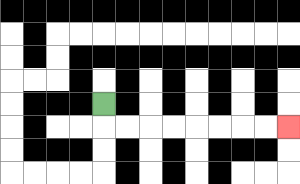{'start': '[4, 4]', 'end': '[12, 5]', 'path_directions': 'D,R,R,R,R,R,R,R,R', 'path_coordinates': '[[4, 4], [4, 5], [5, 5], [6, 5], [7, 5], [8, 5], [9, 5], [10, 5], [11, 5], [12, 5]]'}